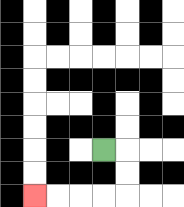{'start': '[4, 6]', 'end': '[1, 8]', 'path_directions': 'R,D,D,L,L,L,L', 'path_coordinates': '[[4, 6], [5, 6], [5, 7], [5, 8], [4, 8], [3, 8], [2, 8], [1, 8]]'}